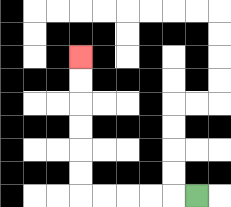{'start': '[8, 8]', 'end': '[3, 2]', 'path_directions': 'L,L,L,L,L,U,U,U,U,U,U', 'path_coordinates': '[[8, 8], [7, 8], [6, 8], [5, 8], [4, 8], [3, 8], [3, 7], [3, 6], [3, 5], [3, 4], [3, 3], [3, 2]]'}